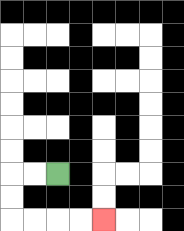{'start': '[2, 7]', 'end': '[4, 9]', 'path_directions': 'L,L,D,D,R,R,R,R', 'path_coordinates': '[[2, 7], [1, 7], [0, 7], [0, 8], [0, 9], [1, 9], [2, 9], [3, 9], [4, 9]]'}